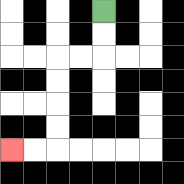{'start': '[4, 0]', 'end': '[0, 6]', 'path_directions': 'D,D,L,L,D,D,D,D,L,L', 'path_coordinates': '[[4, 0], [4, 1], [4, 2], [3, 2], [2, 2], [2, 3], [2, 4], [2, 5], [2, 6], [1, 6], [0, 6]]'}